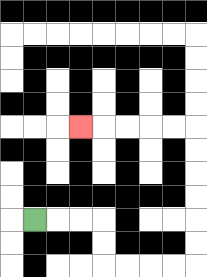{'start': '[1, 9]', 'end': '[3, 5]', 'path_directions': 'R,R,R,D,D,R,R,R,R,U,U,U,U,U,U,L,L,L,L,L', 'path_coordinates': '[[1, 9], [2, 9], [3, 9], [4, 9], [4, 10], [4, 11], [5, 11], [6, 11], [7, 11], [8, 11], [8, 10], [8, 9], [8, 8], [8, 7], [8, 6], [8, 5], [7, 5], [6, 5], [5, 5], [4, 5], [3, 5]]'}